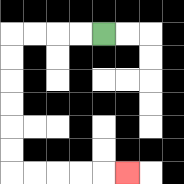{'start': '[4, 1]', 'end': '[5, 7]', 'path_directions': 'L,L,L,L,D,D,D,D,D,D,R,R,R,R,R', 'path_coordinates': '[[4, 1], [3, 1], [2, 1], [1, 1], [0, 1], [0, 2], [0, 3], [0, 4], [0, 5], [0, 6], [0, 7], [1, 7], [2, 7], [3, 7], [4, 7], [5, 7]]'}